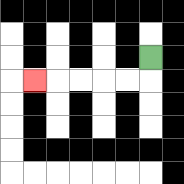{'start': '[6, 2]', 'end': '[1, 3]', 'path_directions': 'D,L,L,L,L,L', 'path_coordinates': '[[6, 2], [6, 3], [5, 3], [4, 3], [3, 3], [2, 3], [1, 3]]'}